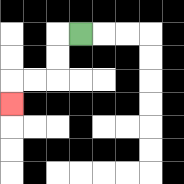{'start': '[3, 1]', 'end': '[0, 4]', 'path_directions': 'L,D,D,L,L,D', 'path_coordinates': '[[3, 1], [2, 1], [2, 2], [2, 3], [1, 3], [0, 3], [0, 4]]'}